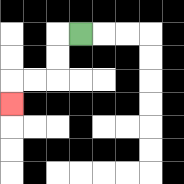{'start': '[3, 1]', 'end': '[0, 4]', 'path_directions': 'L,D,D,L,L,D', 'path_coordinates': '[[3, 1], [2, 1], [2, 2], [2, 3], [1, 3], [0, 3], [0, 4]]'}